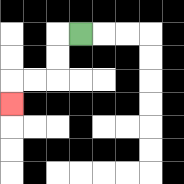{'start': '[3, 1]', 'end': '[0, 4]', 'path_directions': 'L,D,D,L,L,D', 'path_coordinates': '[[3, 1], [2, 1], [2, 2], [2, 3], [1, 3], [0, 3], [0, 4]]'}